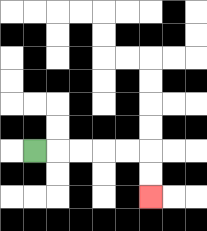{'start': '[1, 6]', 'end': '[6, 8]', 'path_directions': 'R,R,R,R,R,D,D', 'path_coordinates': '[[1, 6], [2, 6], [3, 6], [4, 6], [5, 6], [6, 6], [6, 7], [6, 8]]'}